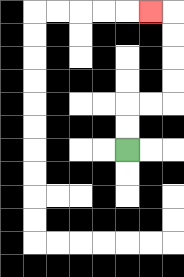{'start': '[5, 6]', 'end': '[6, 0]', 'path_directions': 'U,U,R,R,U,U,U,U,L', 'path_coordinates': '[[5, 6], [5, 5], [5, 4], [6, 4], [7, 4], [7, 3], [7, 2], [7, 1], [7, 0], [6, 0]]'}